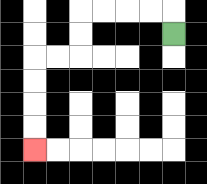{'start': '[7, 1]', 'end': '[1, 6]', 'path_directions': 'U,L,L,L,L,D,D,L,L,D,D,D,D', 'path_coordinates': '[[7, 1], [7, 0], [6, 0], [5, 0], [4, 0], [3, 0], [3, 1], [3, 2], [2, 2], [1, 2], [1, 3], [1, 4], [1, 5], [1, 6]]'}